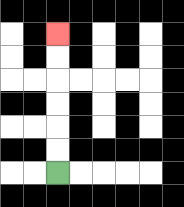{'start': '[2, 7]', 'end': '[2, 1]', 'path_directions': 'U,U,U,U,U,U', 'path_coordinates': '[[2, 7], [2, 6], [2, 5], [2, 4], [2, 3], [2, 2], [2, 1]]'}